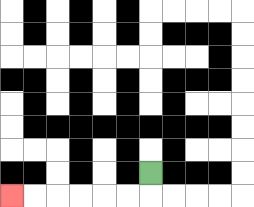{'start': '[6, 7]', 'end': '[0, 8]', 'path_directions': 'D,L,L,L,L,L,L', 'path_coordinates': '[[6, 7], [6, 8], [5, 8], [4, 8], [3, 8], [2, 8], [1, 8], [0, 8]]'}